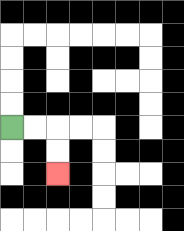{'start': '[0, 5]', 'end': '[2, 7]', 'path_directions': 'R,R,D,D', 'path_coordinates': '[[0, 5], [1, 5], [2, 5], [2, 6], [2, 7]]'}